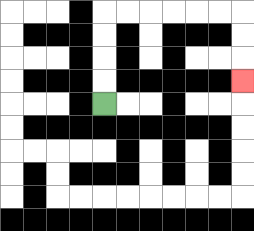{'start': '[4, 4]', 'end': '[10, 3]', 'path_directions': 'U,U,U,U,R,R,R,R,R,R,D,D,D', 'path_coordinates': '[[4, 4], [4, 3], [4, 2], [4, 1], [4, 0], [5, 0], [6, 0], [7, 0], [8, 0], [9, 0], [10, 0], [10, 1], [10, 2], [10, 3]]'}